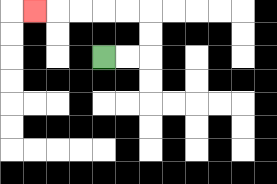{'start': '[4, 2]', 'end': '[1, 0]', 'path_directions': 'R,R,U,U,L,L,L,L,L', 'path_coordinates': '[[4, 2], [5, 2], [6, 2], [6, 1], [6, 0], [5, 0], [4, 0], [3, 0], [2, 0], [1, 0]]'}